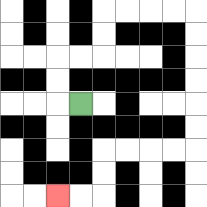{'start': '[3, 4]', 'end': '[2, 8]', 'path_directions': 'L,U,U,R,R,U,U,R,R,R,R,D,D,D,D,D,D,L,L,L,L,D,D,L,L', 'path_coordinates': '[[3, 4], [2, 4], [2, 3], [2, 2], [3, 2], [4, 2], [4, 1], [4, 0], [5, 0], [6, 0], [7, 0], [8, 0], [8, 1], [8, 2], [8, 3], [8, 4], [8, 5], [8, 6], [7, 6], [6, 6], [5, 6], [4, 6], [4, 7], [4, 8], [3, 8], [2, 8]]'}